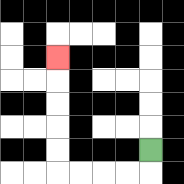{'start': '[6, 6]', 'end': '[2, 2]', 'path_directions': 'D,L,L,L,L,U,U,U,U,U', 'path_coordinates': '[[6, 6], [6, 7], [5, 7], [4, 7], [3, 7], [2, 7], [2, 6], [2, 5], [2, 4], [2, 3], [2, 2]]'}